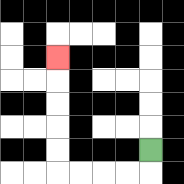{'start': '[6, 6]', 'end': '[2, 2]', 'path_directions': 'D,L,L,L,L,U,U,U,U,U', 'path_coordinates': '[[6, 6], [6, 7], [5, 7], [4, 7], [3, 7], [2, 7], [2, 6], [2, 5], [2, 4], [2, 3], [2, 2]]'}